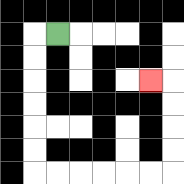{'start': '[2, 1]', 'end': '[6, 3]', 'path_directions': 'L,D,D,D,D,D,D,R,R,R,R,R,R,U,U,U,U,L', 'path_coordinates': '[[2, 1], [1, 1], [1, 2], [1, 3], [1, 4], [1, 5], [1, 6], [1, 7], [2, 7], [3, 7], [4, 7], [5, 7], [6, 7], [7, 7], [7, 6], [7, 5], [7, 4], [7, 3], [6, 3]]'}